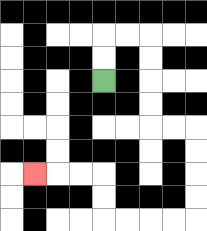{'start': '[4, 3]', 'end': '[1, 7]', 'path_directions': 'U,U,R,R,D,D,D,D,R,R,D,D,D,D,L,L,L,L,U,U,L,L,L', 'path_coordinates': '[[4, 3], [4, 2], [4, 1], [5, 1], [6, 1], [6, 2], [6, 3], [6, 4], [6, 5], [7, 5], [8, 5], [8, 6], [8, 7], [8, 8], [8, 9], [7, 9], [6, 9], [5, 9], [4, 9], [4, 8], [4, 7], [3, 7], [2, 7], [1, 7]]'}